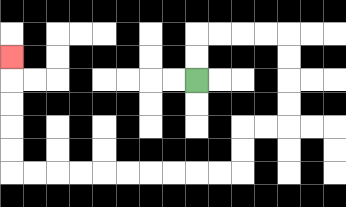{'start': '[8, 3]', 'end': '[0, 2]', 'path_directions': 'U,U,R,R,R,R,D,D,D,D,L,L,D,D,L,L,L,L,L,L,L,L,L,L,U,U,U,U,U', 'path_coordinates': '[[8, 3], [8, 2], [8, 1], [9, 1], [10, 1], [11, 1], [12, 1], [12, 2], [12, 3], [12, 4], [12, 5], [11, 5], [10, 5], [10, 6], [10, 7], [9, 7], [8, 7], [7, 7], [6, 7], [5, 7], [4, 7], [3, 7], [2, 7], [1, 7], [0, 7], [0, 6], [0, 5], [0, 4], [0, 3], [0, 2]]'}